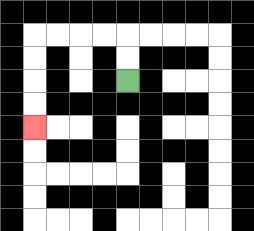{'start': '[5, 3]', 'end': '[1, 5]', 'path_directions': 'U,U,L,L,L,L,D,D,D,D', 'path_coordinates': '[[5, 3], [5, 2], [5, 1], [4, 1], [3, 1], [2, 1], [1, 1], [1, 2], [1, 3], [1, 4], [1, 5]]'}